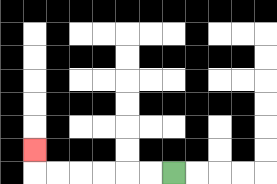{'start': '[7, 7]', 'end': '[1, 6]', 'path_directions': 'L,L,L,L,L,L,U', 'path_coordinates': '[[7, 7], [6, 7], [5, 7], [4, 7], [3, 7], [2, 7], [1, 7], [1, 6]]'}